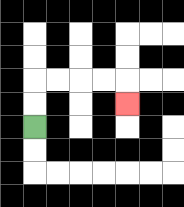{'start': '[1, 5]', 'end': '[5, 4]', 'path_directions': 'U,U,R,R,R,R,D', 'path_coordinates': '[[1, 5], [1, 4], [1, 3], [2, 3], [3, 3], [4, 3], [5, 3], [5, 4]]'}